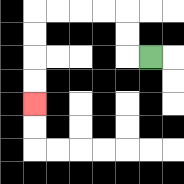{'start': '[6, 2]', 'end': '[1, 4]', 'path_directions': 'L,U,U,L,L,L,L,D,D,D,D', 'path_coordinates': '[[6, 2], [5, 2], [5, 1], [5, 0], [4, 0], [3, 0], [2, 0], [1, 0], [1, 1], [1, 2], [1, 3], [1, 4]]'}